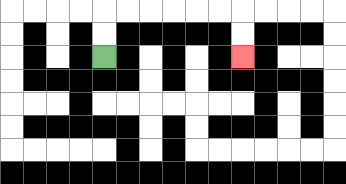{'start': '[4, 2]', 'end': '[10, 2]', 'path_directions': 'U,U,R,R,R,R,R,R,D,D', 'path_coordinates': '[[4, 2], [4, 1], [4, 0], [5, 0], [6, 0], [7, 0], [8, 0], [9, 0], [10, 0], [10, 1], [10, 2]]'}